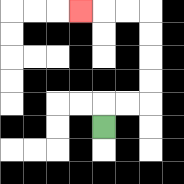{'start': '[4, 5]', 'end': '[3, 0]', 'path_directions': 'U,R,R,U,U,U,U,L,L,L', 'path_coordinates': '[[4, 5], [4, 4], [5, 4], [6, 4], [6, 3], [6, 2], [6, 1], [6, 0], [5, 0], [4, 0], [3, 0]]'}